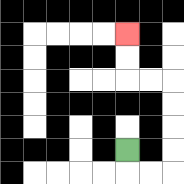{'start': '[5, 6]', 'end': '[5, 1]', 'path_directions': 'D,R,R,U,U,U,U,L,L,U,U', 'path_coordinates': '[[5, 6], [5, 7], [6, 7], [7, 7], [7, 6], [7, 5], [7, 4], [7, 3], [6, 3], [5, 3], [5, 2], [5, 1]]'}